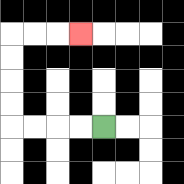{'start': '[4, 5]', 'end': '[3, 1]', 'path_directions': 'L,L,L,L,U,U,U,U,R,R,R', 'path_coordinates': '[[4, 5], [3, 5], [2, 5], [1, 5], [0, 5], [0, 4], [0, 3], [0, 2], [0, 1], [1, 1], [2, 1], [3, 1]]'}